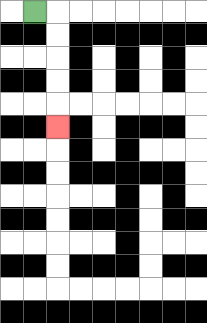{'start': '[1, 0]', 'end': '[2, 5]', 'path_directions': 'R,D,D,D,D,D', 'path_coordinates': '[[1, 0], [2, 0], [2, 1], [2, 2], [2, 3], [2, 4], [2, 5]]'}